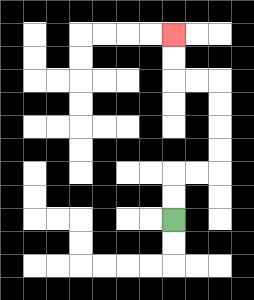{'start': '[7, 9]', 'end': '[7, 1]', 'path_directions': 'U,U,R,R,U,U,U,U,L,L,U,U', 'path_coordinates': '[[7, 9], [7, 8], [7, 7], [8, 7], [9, 7], [9, 6], [9, 5], [9, 4], [9, 3], [8, 3], [7, 3], [7, 2], [7, 1]]'}